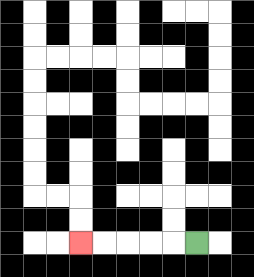{'start': '[8, 10]', 'end': '[3, 10]', 'path_directions': 'L,L,L,L,L', 'path_coordinates': '[[8, 10], [7, 10], [6, 10], [5, 10], [4, 10], [3, 10]]'}